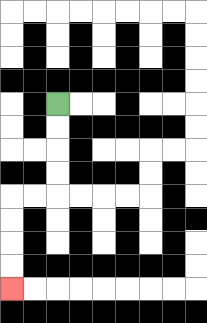{'start': '[2, 4]', 'end': '[0, 12]', 'path_directions': 'D,D,D,D,L,L,D,D,D,D', 'path_coordinates': '[[2, 4], [2, 5], [2, 6], [2, 7], [2, 8], [1, 8], [0, 8], [0, 9], [0, 10], [0, 11], [0, 12]]'}